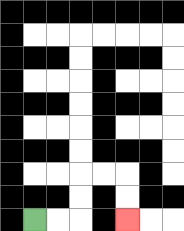{'start': '[1, 9]', 'end': '[5, 9]', 'path_directions': 'R,R,U,U,R,R,D,D', 'path_coordinates': '[[1, 9], [2, 9], [3, 9], [3, 8], [3, 7], [4, 7], [5, 7], [5, 8], [5, 9]]'}